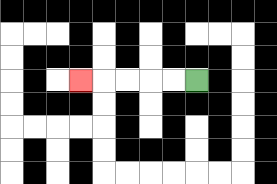{'start': '[8, 3]', 'end': '[3, 3]', 'path_directions': 'L,L,L,L,L', 'path_coordinates': '[[8, 3], [7, 3], [6, 3], [5, 3], [4, 3], [3, 3]]'}